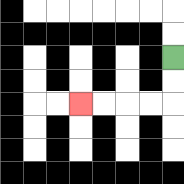{'start': '[7, 2]', 'end': '[3, 4]', 'path_directions': 'D,D,L,L,L,L', 'path_coordinates': '[[7, 2], [7, 3], [7, 4], [6, 4], [5, 4], [4, 4], [3, 4]]'}